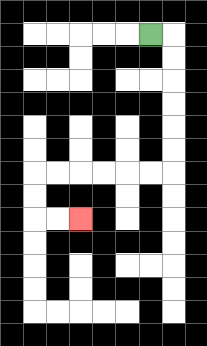{'start': '[6, 1]', 'end': '[3, 9]', 'path_directions': 'R,D,D,D,D,D,D,L,L,L,L,L,L,D,D,R,R', 'path_coordinates': '[[6, 1], [7, 1], [7, 2], [7, 3], [7, 4], [7, 5], [7, 6], [7, 7], [6, 7], [5, 7], [4, 7], [3, 7], [2, 7], [1, 7], [1, 8], [1, 9], [2, 9], [3, 9]]'}